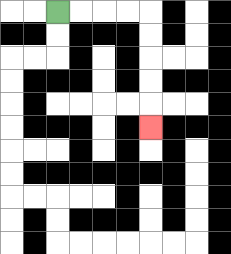{'start': '[2, 0]', 'end': '[6, 5]', 'path_directions': 'R,R,R,R,D,D,D,D,D', 'path_coordinates': '[[2, 0], [3, 0], [4, 0], [5, 0], [6, 0], [6, 1], [6, 2], [6, 3], [6, 4], [6, 5]]'}